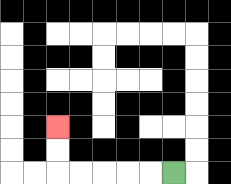{'start': '[7, 7]', 'end': '[2, 5]', 'path_directions': 'L,L,L,L,L,U,U', 'path_coordinates': '[[7, 7], [6, 7], [5, 7], [4, 7], [3, 7], [2, 7], [2, 6], [2, 5]]'}